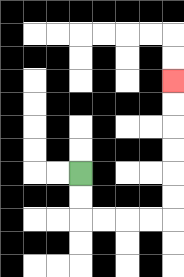{'start': '[3, 7]', 'end': '[7, 3]', 'path_directions': 'D,D,R,R,R,R,U,U,U,U,U,U', 'path_coordinates': '[[3, 7], [3, 8], [3, 9], [4, 9], [5, 9], [6, 9], [7, 9], [7, 8], [7, 7], [7, 6], [7, 5], [7, 4], [7, 3]]'}